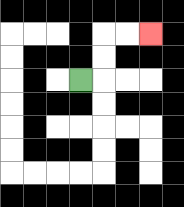{'start': '[3, 3]', 'end': '[6, 1]', 'path_directions': 'R,U,U,R,R', 'path_coordinates': '[[3, 3], [4, 3], [4, 2], [4, 1], [5, 1], [6, 1]]'}